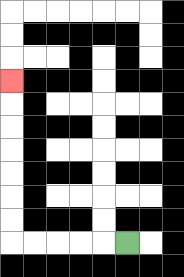{'start': '[5, 10]', 'end': '[0, 3]', 'path_directions': 'L,L,L,L,L,U,U,U,U,U,U,U', 'path_coordinates': '[[5, 10], [4, 10], [3, 10], [2, 10], [1, 10], [0, 10], [0, 9], [0, 8], [0, 7], [0, 6], [0, 5], [0, 4], [0, 3]]'}